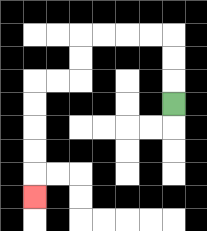{'start': '[7, 4]', 'end': '[1, 8]', 'path_directions': 'U,U,U,L,L,L,L,D,D,L,L,D,D,D,D,D', 'path_coordinates': '[[7, 4], [7, 3], [7, 2], [7, 1], [6, 1], [5, 1], [4, 1], [3, 1], [3, 2], [3, 3], [2, 3], [1, 3], [1, 4], [1, 5], [1, 6], [1, 7], [1, 8]]'}